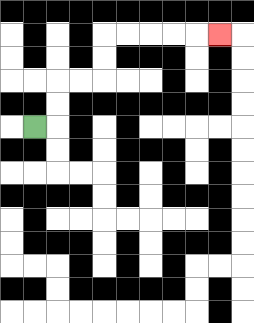{'start': '[1, 5]', 'end': '[9, 1]', 'path_directions': 'R,U,U,R,R,U,U,R,R,R,R,R', 'path_coordinates': '[[1, 5], [2, 5], [2, 4], [2, 3], [3, 3], [4, 3], [4, 2], [4, 1], [5, 1], [6, 1], [7, 1], [8, 1], [9, 1]]'}